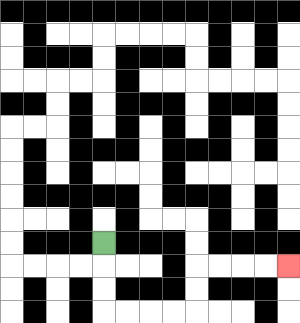{'start': '[4, 10]', 'end': '[12, 11]', 'path_directions': 'D,D,D,R,R,R,R,U,U,R,R,R,R', 'path_coordinates': '[[4, 10], [4, 11], [4, 12], [4, 13], [5, 13], [6, 13], [7, 13], [8, 13], [8, 12], [8, 11], [9, 11], [10, 11], [11, 11], [12, 11]]'}